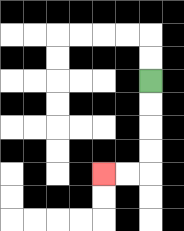{'start': '[6, 3]', 'end': '[4, 7]', 'path_directions': 'D,D,D,D,L,L', 'path_coordinates': '[[6, 3], [6, 4], [6, 5], [6, 6], [6, 7], [5, 7], [4, 7]]'}